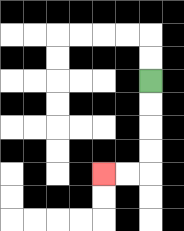{'start': '[6, 3]', 'end': '[4, 7]', 'path_directions': 'D,D,D,D,L,L', 'path_coordinates': '[[6, 3], [6, 4], [6, 5], [6, 6], [6, 7], [5, 7], [4, 7]]'}